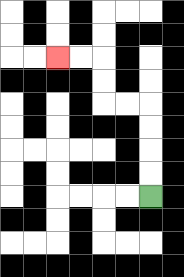{'start': '[6, 8]', 'end': '[2, 2]', 'path_directions': 'U,U,U,U,L,L,U,U,L,L', 'path_coordinates': '[[6, 8], [6, 7], [6, 6], [6, 5], [6, 4], [5, 4], [4, 4], [4, 3], [4, 2], [3, 2], [2, 2]]'}